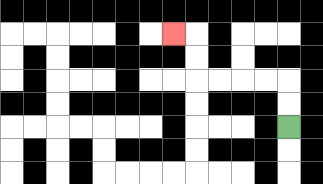{'start': '[12, 5]', 'end': '[7, 1]', 'path_directions': 'U,U,L,L,L,L,U,U,L', 'path_coordinates': '[[12, 5], [12, 4], [12, 3], [11, 3], [10, 3], [9, 3], [8, 3], [8, 2], [8, 1], [7, 1]]'}